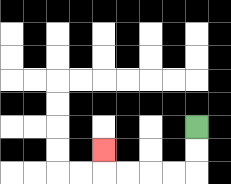{'start': '[8, 5]', 'end': '[4, 6]', 'path_directions': 'D,D,L,L,L,L,U', 'path_coordinates': '[[8, 5], [8, 6], [8, 7], [7, 7], [6, 7], [5, 7], [4, 7], [4, 6]]'}